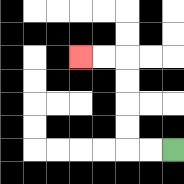{'start': '[7, 6]', 'end': '[3, 2]', 'path_directions': 'L,L,U,U,U,U,L,L', 'path_coordinates': '[[7, 6], [6, 6], [5, 6], [5, 5], [5, 4], [5, 3], [5, 2], [4, 2], [3, 2]]'}